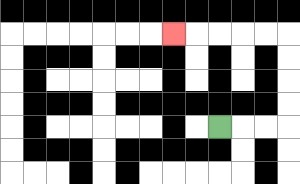{'start': '[9, 5]', 'end': '[7, 1]', 'path_directions': 'R,R,R,U,U,U,U,L,L,L,L,L', 'path_coordinates': '[[9, 5], [10, 5], [11, 5], [12, 5], [12, 4], [12, 3], [12, 2], [12, 1], [11, 1], [10, 1], [9, 1], [8, 1], [7, 1]]'}